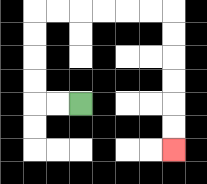{'start': '[3, 4]', 'end': '[7, 6]', 'path_directions': 'L,L,U,U,U,U,R,R,R,R,R,R,D,D,D,D,D,D', 'path_coordinates': '[[3, 4], [2, 4], [1, 4], [1, 3], [1, 2], [1, 1], [1, 0], [2, 0], [3, 0], [4, 0], [5, 0], [6, 0], [7, 0], [7, 1], [7, 2], [7, 3], [7, 4], [7, 5], [7, 6]]'}